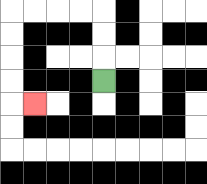{'start': '[4, 3]', 'end': '[1, 4]', 'path_directions': 'U,U,U,L,L,L,L,D,D,D,D,R', 'path_coordinates': '[[4, 3], [4, 2], [4, 1], [4, 0], [3, 0], [2, 0], [1, 0], [0, 0], [0, 1], [0, 2], [0, 3], [0, 4], [1, 4]]'}